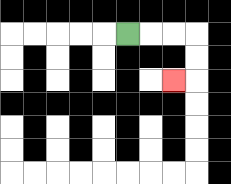{'start': '[5, 1]', 'end': '[7, 3]', 'path_directions': 'R,R,R,D,D,L', 'path_coordinates': '[[5, 1], [6, 1], [7, 1], [8, 1], [8, 2], [8, 3], [7, 3]]'}